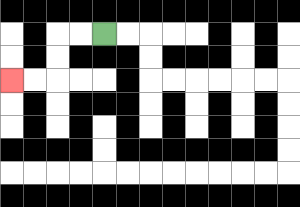{'start': '[4, 1]', 'end': '[0, 3]', 'path_directions': 'L,L,D,D,L,L', 'path_coordinates': '[[4, 1], [3, 1], [2, 1], [2, 2], [2, 3], [1, 3], [0, 3]]'}